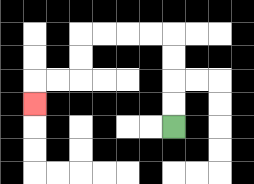{'start': '[7, 5]', 'end': '[1, 4]', 'path_directions': 'U,U,U,U,L,L,L,L,D,D,L,L,D', 'path_coordinates': '[[7, 5], [7, 4], [7, 3], [7, 2], [7, 1], [6, 1], [5, 1], [4, 1], [3, 1], [3, 2], [3, 3], [2, 3], [1, 3], [1, 4]]'}